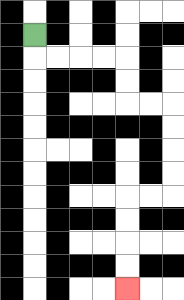{'start': '[1, 1]', 'end': '[5, 12]', 'path_directions': 'D,R,R,R,R,D,D,R,R,D,D,D,D,L,L,D,D,D,D', 'path_coordinates': '[[1, 1], [1, 2], [2, 2], [3, 2], [4, 2], [5, 2], [5, 3], [5, 4], [6, 4], [7, 4], [7, 5], [7, 6], [7, 7], [7, 8], [6, 8], [5, 8], [5, 9], [5, 10], [5, 11], [5, 12]]'}